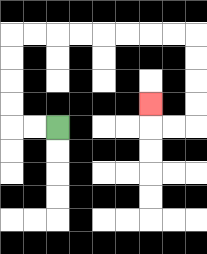{'start': '[2, 5]', 'end': '[6, 4]', 'path_directions': 'L,L,U,U,U,U,R,R,R,R,R,R,R,R,D,D,D,D,L,L,U', 'path_coordinates': '[[2, 5], [1, 5], [0, 5], [0, 4], [0, 3], [0, 2], [0, 1], [1, 1], [2, 1], [3, 1], [4, 1], [5, 1], [6, 1], [7, 1], [8, 1], [8, 2], [8, 3], [8, 4], [8, 5], [7, 5], [6, 5], [6, 4]]'}